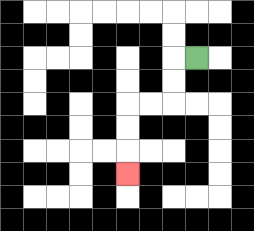{'start': '[8, 2]', 'end': '[5, 7]', 'path_directions': 'L,D,D,L,L,D,D,D', 'path_coordinates': '[[8, 2], [7, 2], [7, 3], [7, 4], [6, 4], [5, 4], [5, 5], [5, 6], [5, 7]]'}